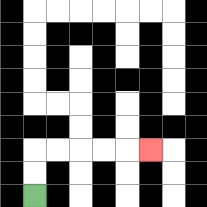{'start': '[1, 8]', 'end': '[6, 6]', 'path_directions': 'U,U,R,R,R,R,R', 'path_coordinates': '[[1, 8], [1, 7], [1, 6], [2, 6], [3, 6], [4, 6], [5, 6], [6, 6]]'}